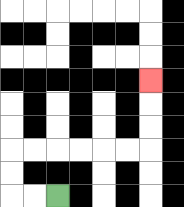{'start': '[2, 8]', 'end': '[6, 3]', 'path_directions': 'L,L,U,U,R,R,R,R,R,R,U,U,U', 'path_coordinates': '[[2, 8], [1, 8], [0, 8], [0, 7], [0, 6], [1, 6], [2, 6], [3, 6], [4, 6], [5, 6], [6, 6], [6, 5], [6, 4], [6, 3]]'}